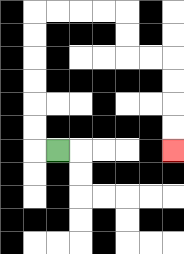{'start': '[2, 6]', 'end': '[7, 6]', 'path_directions': 'L,U,U,U,U,U,U,R,R,R,R,D,D,R,R,D,D,D,D', 'path_coordinates': '[[2, 6], [1, 6], [1, 5], [1, 4], [1, 3], [1, 2], [1, 1], [1, 0], [2, 0], [3, 0], [4, 0], [5, 0], [5, 1], [5, 2], [6, 2], [7, 2], [7, 3], [7, 4], [7, 5], [7, 6]]'}